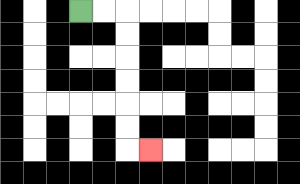{'start': '[3, 0]', 'end': '[6, 6]', 'path_directions': 'R,R,D,D,D,D,D,D,R', 'path_coordinates': '[[3, 0], [4, 0], [5, 0], [5, 1], [5, 2], [5, 3], [5, 4], [5, 5], [5, 6], [6, 6]]'}